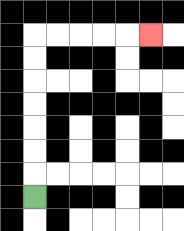{'start': '[1, 8]', 'end': '[6, 1]', 'path_directions': 'U,U,U,U,U,U,U,R,R,R,R,R', 'path_coordinates': '[[1, 8], [1, 7], [1, 6], [1, 5], [1, 4], [1, 3], [1, 2], [1, 1], [2, 1], [3, 1], [4, 1], [5, 1], [6, 1]]'}